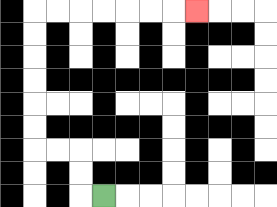{'start': '[4, 8]', 'end': '[8, 0]', 'path_directions': 'L,U,U,L,L,U,U,U,U,U,U,R,R,R,R,R,R,R', 'path_coordinates': '[[4, 8], [3, 8], [3, 7], [3, 6], [2, 6], [1, 6], [1, 5], [1, 4], [1, 3], [1, 2], [1, 1], [1, 0], [2, 0], [3, 0], [4, 0], [5, 0], [6, 0], [7, 0], [8, 0]]'}